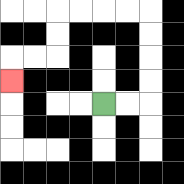{'start': '[4, 4]', 'end': '[0, 3]', 'path_directions': 'R,R,U,U,U,U,L,L,L,L,D,D,L,L,D', 'path_coordinates': '[[4, 4], [5, 4], [6, 4], [6, 3], [6, 2], [6, 1], [6, 0], [5, 0], [4, 0], [3, 0], [2, 0], [2, 1], [2, 2], [1, 2], [0, 2], [0, 3]]'}